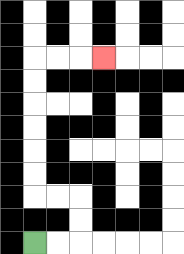{'start': '[1, 10]', 'end': '[4, 2]', 'path_directions': 'R,R,U,U,L,L,U,U,U,U,U,U,R,R,R', 'path_coordinates': '[[1, 10], [2, 10], [3, 10], [3, 9], [3, 8], [2, 8], [1, 8], [1, 7], [1, 6], [1, 5], [1, 4], [1, 3], [1, 2], [2, 2], [3, 2], [4, 2]]'}